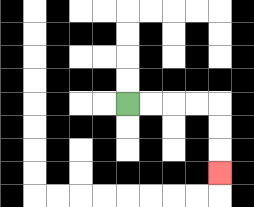{'start': '[5, 4]', 'end': '[9, 7]', 'path_directions': 'R,R,R,R,D,D,D', 'path_coordinates': '[[5, 4], [6, 4], [7, 4], [8, 4], [9, 4], [9, 5], [9, 6], [9, 7]]'}